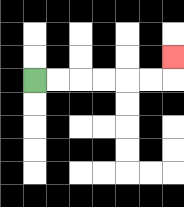{'start': '[1, 3]', 'end': '[7, 2]', 'path_directions': 'R,R,R,R,R,R,U', 'path_coordinates': '[[1, 3], [2, 3], [3, 3], [4, 3], [5, 3], [6, 3], [7, 3], [7, 2]]'}